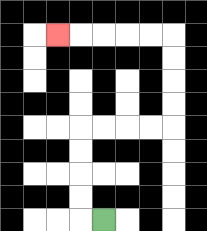{'start': '[4, 9]', 'end': '[2, 1]', 'path_directions': 'L,U,U,U,U,R,R,R,R,U,U,U,U,L,L,L,L,L', 'path_coordinates': '[[4, 9], [3, 9], [3, 8], [3, 7], [3, 6], [3, 5], [4, 5], [5, 5], [6, 5], [7, 5], [7, 4], [7, 3], [7, 2], [7, 1], [6, 1], [5, 1], [4, 1], [3, 1], [2, 1]]'}